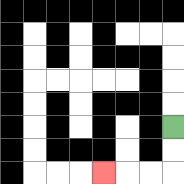{'start': '[7, 5]', 'end': '[4, 7]', 'path_directions': 'D,D,L,L,L', 'path_coordinates': '[[7, 5], [7, 6], [7, 7], [6, 7], [5, 7], [4, 7]]'}